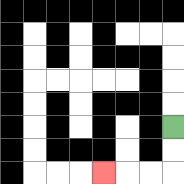{'start': '[7, 5]', 'end': '[4, 7]', 'path_directions': 'D,D,L,L,L', 'path_coordinates': '[[7, 5], [7, 6], [7, 7], [6, 7], [5, 7], [4, 7]]'}